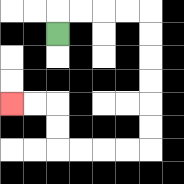{'start': '[2, 1]', 'end': '[0, 4]', 'path_directions': 'U,R,R,R,R,D,D,D,D,D,D,L,L,L,L,U,U,L,L', 'path_coordinates': '[[2, 1], [2, 0], [3, 0], [4, 0], [5, 0], [6, 0], [6, 1], [6, 2], [6, 3], [6, 4], [6, 5], [6, 6], [5, 6], [4, 6], [3, 6], [2, 6], [2, 5], [2, 4], [1, 4], [0, 4]]'}